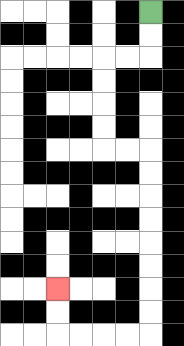{'start': '[6, 0]', 'end': '[2, 12]', 'path_directions': 'D,D,L,L,D,D,D,D,R,R,D,D,D,D,D,D,D,D,L,L,L,L,U,U', 'path_coordinates': '[[6, 0], [6, 1], [6, 2], [5, 2], [4, 2], [4, 3], [4, 4], [4, 5], [4, 6], [5, 6], [6, 6], [6, 7], [6, 8], [6, 9], [6, 10], [6, 11], [6, 12], [6, 13], [6, 14], [5, 14], [4, 14], [3, 14], [2, 14], [2, 13], [2, 12]]'}